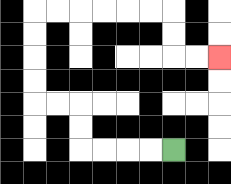{'start': '[7, 6]', 'end': '[9, 2]', 'path_directions': 'L,L,L,L,U,U,L,L,U,U,U,U,R,R,R,R,R,R,D,D,R,R', 'path_coordinates': '[[7, 6], [6, 6], [5, 6], [4, 6], [3, 6], [3, 5], [3, 4], [2, 4], [1, 4], [1, 3], [1, 2], [1, 1], [1, 0], [2, 0], [3, 0], [4, 0], [5, 0], [6, 0], [7, 0], [7, 1], [7, 2], [8, 2], [9, 2]]'}